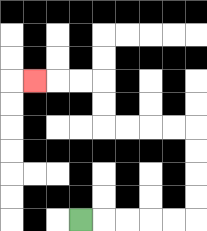{'start': '[3, 9]', 'end': '[1, 3]', 'path_directions': 'R,R,R,R,R,U,U,U,U,L,L,L,L,U,U,L,L,L', 'path_coordinates': '[[3, 9], [4, 9], [5, 9], [6, 9], [7, 9], [8, 9], [8, 8], [8, 7], [8, 6], [8, 5], [7, 5], [6, 5], [5, 5], [4, 5], [4, 4], [4, 3], [3, 3], [2, 3], [1, 3]]'}